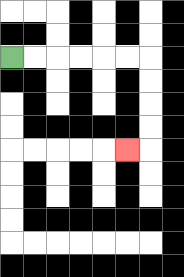{'start': '[0, 2]', 'end': '[5, 6]', 'path_directions': 'R,R,R,R,R,R,D,D,D,D,L', 'path_coordinates': '[[0, 2], [1, 2], [2, 2], [3, 2], [4, 2], [5, 2], [6, 2], [6, 3], [6, 4], [6, 5], [6, 6], [5, 6]]'}